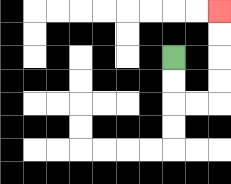{'start': '[7, 2]', 'end': '[9, 0]', 'path_directions': 'D,D,R,R,U,U,U,U', 'path_coordinates': '[[7, 2], [7, 3], [7, 4], [8, 4], [9, 4], [9, 3], [9, 2], [9, 1], [9, 0]]'}